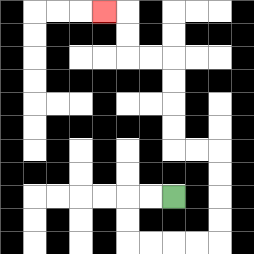{'start': '[7, 8]', 'end': '[4, 0]', 'path_directions': 'L,L,D,D,R,R,R,R,U,U,U,U,L,L,U,U,U,U,L,L,U,U,L', 'path_coordinates': '[[7, 8], [6, 8], [5, 8], [5, 9], [5, 10], [6, 10], [7, 10], [8, 10], [9, 10], [9, 9], [9, 8], [9, 7], [9, 6], [8, 6], [7, 6], [7, 5], [7, 4], [7, 3], [7, 2], [6, 2], [5, 2], [5, 1], [5, 0], [4, 0]]'}